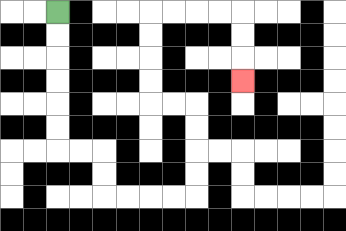{'start': '[2, 0]', 'end': '[10, 3]', 'path_directions': 'D,D,D,D,D,D,R,R,D,D,R,R,R,R,U,U,U,U,L,L,U,U,U,U,R,R,R,R,D,D,D', 'path_coordinates': '[[2, 0], [2, 1], [2, 2], [2, 3], [2, 4], [2, 5], [2, 6], [3, 6], [4, 6], [4, 7], [4, 8], [5, 8], [6, 8], [7, 8], [8, 8], [8, 7], [8, 6], [8, 5], [8, 4], [7, 4], [6, 4], [6, 3], [6, 2], [6, 1], [6, 0], [7, 0], [8, 0], [9, 0], [10, 0], [10, 1], [10, 2], [10, 3]]'}